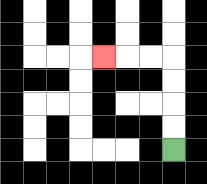{'start': '[7, 6]', 'end': '[4, 2]', 'path_directions': 'U,U,U,U,L,L,L', 'path_coordinates': '[[7, 6], [7, 5], [7, 4], [7, 3], [7, 2], [6, 2], [5, 2], [4, 2]]'}